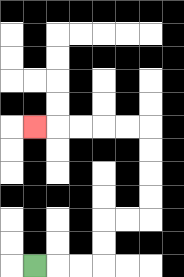{'start': '[1, 11]', 'end': '[1, 5]', 'path_directions': 'R,R,R,U,U,R,R,U,U,U,U,L,L,L,L,L', 'path_coordinates': '[[1, 11], [2, 11], [3, 11], [4, 11], [4, 10], [4, 9], [5, 9], [6, 9], [6, 8], [6, 7], [6, 6], [6, 5], [5, 5], [4, 5], [3, 5], [2, 5], [1, 5]]'}